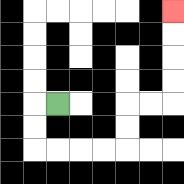{'start': '[2, 4]', 'end': '[7, 0]', 'path_directions': 'L,D,D,R,R,R,R,U,U,R,R,U,U,U,U', 'path_coordinates': '[[2, 4], [1, 4], [1, 5], [1, 6], [2, 6], [3, 6], [4, 6], [5, 6], [5, 5], [5, 4], [6, 4], [7, 4], [7, 3], [7, 2], [7, 1], [7, 0]]'}